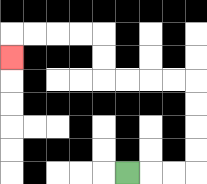{'start': '[5, 7]', 'end': '[0, 2]', 'path_directions': 'R,R,R,U,U,U,U,L,L,L,L,U,U,L,L,L,L,D', 'path_coordinates': '[[5, 7], [6, 7], [7, 7], [8, 7], [8, 6], [8, 5], [8, 4], [8, 3], [7, 3], [6, 3], [5, 3], [4, 3], [4, 2], [4, 1], [3, 1], [2, 1], [1, 1], [0, 1], [0, 2]]'}